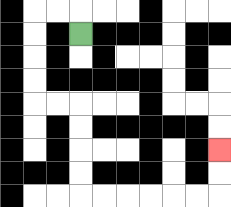{'start': '[3, 1]', 'end': '[9, 6]', 'path_directions': 'U,L,L,D,D,D,D,R,R,D,D,D,D,R,R,R,R,R,R,U,U', 'path_coordinates': '[[3, 1], [3, 0], [2, 0], [1, 0], [1, 1], [1, 2], [1, 3], [1, 4], [2, 4], [3, 4], [3, 5], [3, 6], [3, 7], [3, 8], [4, 8], [5, 8], [6, 8], [7, 8], [8, 8], [9, 8], [9, 7], [9, 6]]'}